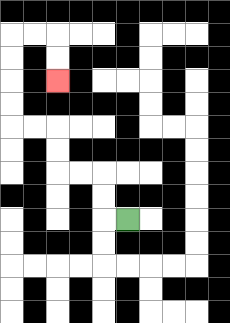{'start': '[5, 9]', 'end': '[2, 3]', 'path_directions': 'L,U,U,L,L,U,U,L,L,U,U,U,U,R,R,D,D', 'path_coordinates': '[[5, 9], [4, 9], [4, 8], [4, 7], [3, 7], [2, 7], [2, 6], [2, 5], [1, 5], [0, 5], [0, 4], [0, 3], [0, 2], [0, 1], [1, 1], [2, 1], [2, 2], [2, 3]]'}